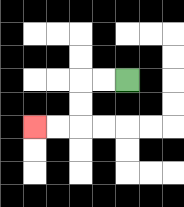{'start': '[5, 3]', 'end': '[1, 5]', 'path_directions': 'L,L,D,D,L,L', 'path_coordinates': '[[5, 3], [4, 3], [3, 3], [3, 4], [3, 5], [2, 5], [1, 5]]'}